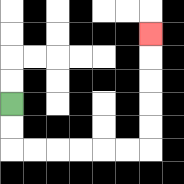{'start': '[0, 4]', 'end': '[6, 1]', 'path_directions': 'D,D,R,R,R,R,R,R,U,U,U,U,U', 'path_coordinates': '[[0, 4], [0, 5], [0, 6], [1, 6], [2, 6], [3, 6], [4, 6], [5, 6], [6, 6], [6, 5], [6, 4], [6, 3], [6, 2], [6, 1]]'}